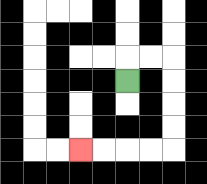{'start': '[5, 3]', 'end': '[3, 6]', 'path_directions': 'U,R,R,D,D,D,D,L,L,L,L', 'path_coordinates': '[[5, 3], [5, 2], [6, 2], [7, 2], [7, 3], [7, 4], [7, 5], [7, 6], [6, 6], [5, 6], [4, 6], [3, 6]]'}